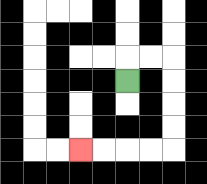{'start': '[5, 3]', 'end': '[3, 6]', 'path_directions': 'U,R,R,D,D,D,D,L,L,L,L', 'path_coordinates': '[[5, 3], [5, 2], [6, 2], [7, 2], [7, 3], [7, 4], [7, 5], [7, 6], [6, 6], [5, 6], [4, 6], [3, 6]]'}